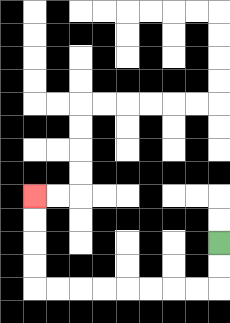{'start': '[9, 10]', 'end': '[1, 8]', 'path_directions': 'D,D,L,L,L,L,L,L,L,L,U,U,U,U', 'path_coordinates': '[[9, 10], [9, 11], [9, 12], [8, 12], [7, 12], [6, 12], [5, 12], [4, 12], [3, 12], [2, 12], [1, 12], [1, 11], [1, 10], [1, 9], [1, 8]]'}